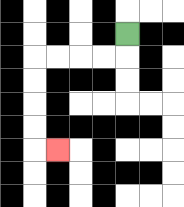{'start': '[5, 1]', 'end': '[2, 6]', 'path_directions': 'D,L,L,L,L,D,D,D,D,R', 'path_coordinates': '[[5, 1], [5, 2], [4, 2], [3, 2], [2, 2], [1, 2], [1, 3], [1, 4], [1, 5], [1, 6], [2, 6]]'}